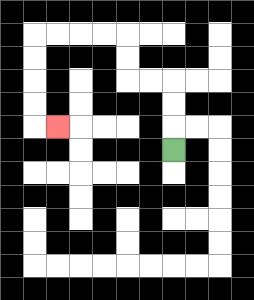{'start': '[7, 6]', 'end': '[2, 5]', 'path_directions': 'U,U,U,L,L,U,U,L,L,L,L,D,D,D,D,R', 'path_coordinates': '[[7, 6], [7, 5], [7, 4], [7, 3], [6, 3], [5, 3], [5, 2], [5, 1], [4, 1], [3, 1], [2, 1], [1, 1], [1, 2], [1, 3], [1, 4], [1, 5], [2, 5]]'}